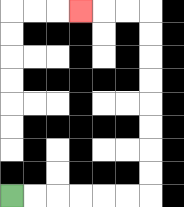{'start': '[0, 8]', 'end': '[3, 0]', 'path_directions': 'R,R,R,R,R,R,U,U,U,U,U,U,U,U,L,L,L', 'path_coordinates': '[[0, 8], [1, 8], [2, 8], [3, 8], [4, 8], [5, 8], [6, 8], [6, 7], [6, 6], [6, 5], [6, 4], [6, 3], [6, 2], [6, 1], [6, 0], [5, 0], [4, 0], [3, 0]]'}